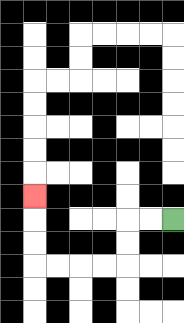{'start': '[7, 9]', 'end': '[1, 8]', 'path_directions': 'L,L,D,D,L,L,L,L,U,U,U', 'path_coordinates': '[[7, 9], [6, 9], [5, 9], [5, 10], [5, 11], [4, 11], [3, 11], [2, 11], [1, 11], [1, 10], [1, 9], [1, 8]]'}